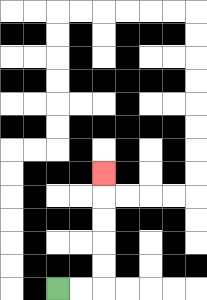{'start': '[2, 12]', 'end': '[4, 7]', 'path_directions': 'R,R,U,U,U,U,U', 'path_coordinates': '[[2, 12], [3, 12], [4, 12], [4, 11], [4, 10], [4, 9], [4, 8], [4, 7]]'}